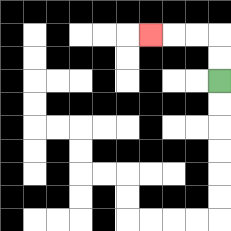{'start': '[9, 3]', 'end': '[6, 1]', 'path_directions': 'U,U,L,L,L', 'path_coordinates': '[[9, 3], [9, 2], [9, 1], [8, 1], [7, 1], [6, 1]]'}